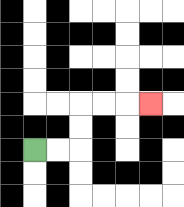{'start': '[1, 6]', 'end': '[6, 4]', 'path_directions': 'R,R,U,U,R,R,R', 'path_coordinates': '[[1, 6], [2, 6], [3, 6], [3, 5], [3, 4], [4, 4], [5, 4], [6, 4]]'}